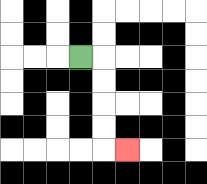{'start': '[3, 2]', 'end': '[5, 6]', 'path_directions': 'R,D,D,D,D,R', 'path_coordinates': '[[3, 2], [4, 2], [4, 3], [4, 4], [4, 5], [4, 6], [5, 6]]'}